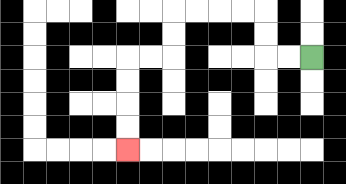{'start': '[13, 2]', 'end': '[5, 6]', 'path_directions': 'L,L,U,U,L,L,L,L,D,D,L,L,D,D,D,D', 'path_coordinates': '[[13, 2], [12, 2], [11, 2], [11, 1], [11, 0], [10, 0], [9, 0], [8, 0], [7, 0], [7, 1], [7, 2], [6, 2], [5, 2], [5, 3], [5, 4], [5, 5], [5, 6]]'}